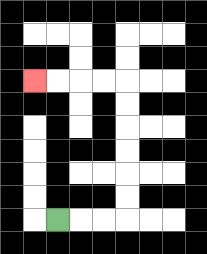{'start': '[2, 9]', 'end': '[1, 3]', 'path_directions': 'R,R,R,U,U,U,U,U,U,L,L,L,L', 'path_coordinates': '[[2, 9], [3, 9], [4, 9], [5, 9], [5, 8], [5, 7], [5, 6], [5, 5], [5, 4], [5, 3], [4, 3], [3, 3], [2, 3], [1, 3]]'}